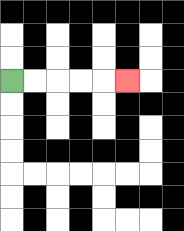{'start': '[0, 3]', 'end': '[5, 3]', 'path_directions': 'R,R,R,R,R', 'path_coordinates': '[[0, 3], [1, 3], [2, 3], [3, 3], [4, 3], [5, 3]]'}